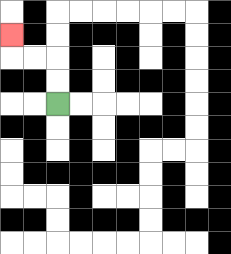{'start': '[2, 4]', 'end': '[0, 1]', 'path_directions': 'U,U,L,L,U', 'path_coordinates': '[[2, 4], [2, 3], [2, 2], [1, 2], [0, 2], [0, 1]]'}